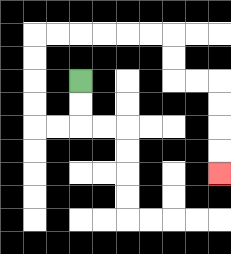{'start': '[3, 3]', 'end': '[9, 7]', 'path_directions': 'D,D,L,L,U,U,U,U,R,R,R,R,R,R,D,D,R,R,D,D,D,D', 'path_coordinates': '[[3, 3], [3, 4], [3, 5], [2, 5], [1, 5], [1, 4], [1, 3], [1, 2], [1, 1], [2, 1], [3, 1], [4, 1], [5, 1], [6, 1], [7, 1], [7, 2], [7, 3], [8, 3], [9, 3], [9, 4], [9, 5], [9, 6], [9, 7]]'}